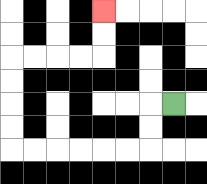{'start': '[7, 4]', 'end': '[4, 0]', 'path_directions': 'L,D,D,L,L,L,L,L,L,U,U,U,U,R,R,R,R,U,U', 'path_coordinates': '[[7, 4], [6, 4], [6, 5], [6, 6], [5, 6], [4, 6], [3, 6], [2, 6], [1, 6], [0, 6], [0, 5], [0, 4], [0, 3], [0, 2], [1, 2], [2, 2], [3, 2], [4, 2], [4, 1], [4, 0]]'}